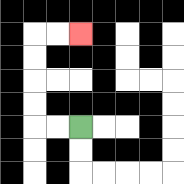{'start': '[3, 5]', 'end': '[3, 1]', 'path_directions': 'L,L,U,U,U,U,R,R', 'path_coordinates': '[[3, 5], [2, 5], [1, 5], [1, 4], [1, 3], [1, 2], [1, 1], [2, 1], [3, 1]]'}